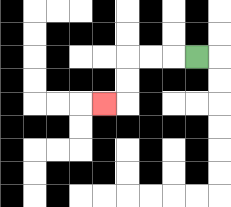{'start': '[8, 2]', 'end': '[4, 4]', 'path_directions': 'L,L,L,D,D,L', 'path_coordinates': '[[8, 2], [7, 2], [6, 2], [5, 2], [5, 3], [5, 4], [4, 4]]'}